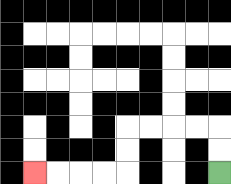{'start': '[9, 7]', 'end': '[1, 7]', 'path_directions': 'U,U,L,L,L,L,D,D,L,L,L,L', 'path_coordinates': '[[9, 7], [9, 6], [9, 5], [8, 5], [7, 5], [6, 5], [5, 5], [5, 6], [5, 7], [4, 7], [3, 7], [2, 7], [1, 7]]'}